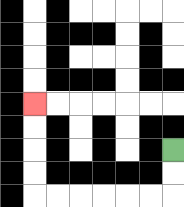{'start': '[7, 6]', 'end': '[1, 4]', 'path_directions': 'D,D,L,L,L,L,L,L,U,U,U,U', 'path_coordinates': '[[7, 6], [7, 7], [7, 8], [6, 8], [5, 8], [4, 8], [3, 8], [2, 8], [1, 8], [1, 7], [1, 6], [1, 5], [1, 4]]'}